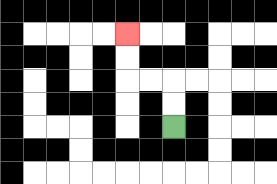{'start': '[7, 5]', 'end': '[5, 1]', 'path_directions': 'U,U,L,L,U,U', 'path_coordinates': '[[7, 5], [7, 4], [7, 3], [6, 3], [5, 3], [5, 2], [5, 1]]'}